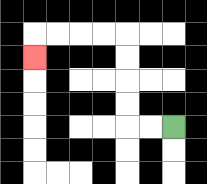{'start': '[7, 5]', 'end': '[1, 2]', 'path_directions': 'L,L,U,U,U,U,L,L,L,L,D', 'path_coordinates': '[[7, 5], [6, 5], [5, 5], [5, 4], [5, 3], [5, 2], [5, 1], [4, 1], [3, 1], [2, 1], [1, 1], [1, 2]]'}